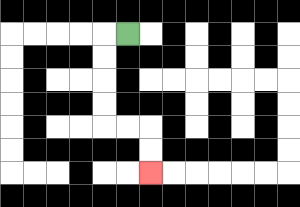{'start': '[5, 1]', 'end': '[6, 7]', 'path_directions': 'L,D,D,D,D,R,R,D,D', 'path_coordinates': '[[5, 1], [4, 1], [4, 2], [4, 3], [4, 4], [4, 5], [5, 5], [6, 5], [6, 6], [6, 7]]'}